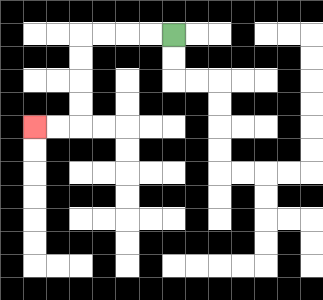{'start': '[7, 1]', 'end': '[1, 5]', 'path_directions': 'L,L,L,L,D,D,D,D,L,L', 'path_coordinates': '[[7, 1], [6, 1], [5, 1], [4, 1], [3, 1], [3, 2], [3, 3], [3, 4], [3, 5], [2, 5], [1, 5]]'}